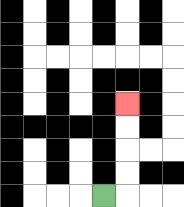{'start': '[4, 8]', 'end': '[5, 4]', 'path_directions': 'R,U,U,U,U', 'path_coordinates': '[[4, 8], [5, 8], [5, 7], [5, 6], [5, 5], [5, 4]]'}